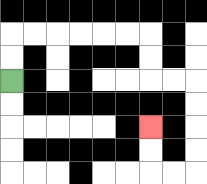{'start': '[0, 3]', 'end': '[6, 5]', 'path_directions': 'U,U,R,R,R,R,R,R,D,D,R,R,D,D,D,D,L,L,U,U', 'path_coordinates': '[[0, 3], [0, 2], [0, 1], [1, 1], [2, 1], [3, 1], [4, 1], [5, 1], [6, 1], [6, 2], [6, 3], [7, 3], [8, 3], [8, 4], [8, 5], [8, 6], [8, 7], [7, 7], [6, 7], [6, 6], [6, 5]]'}